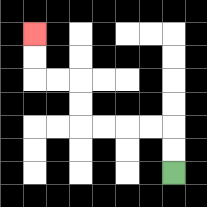{'start': '[7, 7]', 'end': '[1, 1]', 'path_directions': 'U,U,L,L,L,L,U,U,L,L,U,U', 'path_coordinates': '[[7, 7], [7, 6], [7, 5], [6, 5], [5, 5], [4, 5], [3, 5], [3, 4], [3, 3], [2, 3], [1, 3], [1, 2], [1, 1]]'}